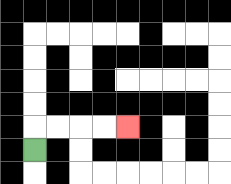{'start': '[1, 6]', 'end': '[5, 5]', 'path_directions': 'U,R,R,R,R', 'path_coordinates': '[[1, 6], [1, 5], [2, 5], [3, 5], [4, 5], [5, 5]]'}